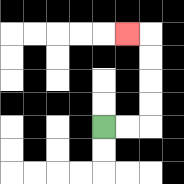{'start': '[4, 5]', 'end': '[5, 1]', 'path_directions': 'R,R,U,U,U,U,L', 'path_coordinates': '[[4, 5], [5, 5], [6, 5], [6, 4], [6, 3], [6, 2], [6, 1], [5, 1]]'}